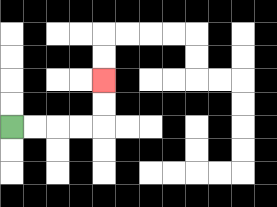{'start': '[0, 5]', 'end': '[4, 3]', 'path_directions': 'R,R,R,R,U,U', 'path_coordinates': '[[0, 5], [1, 5], [2, 5], [3, 5], [4, 5], [4, 4], [4, 3]]'}